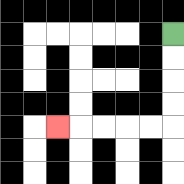{'start': '[7, 1]', 'end': '[2, 5]', 'path_directions': 'D,D,D,D,L,L,L,L,L', 'path_coordinates': '[[7, 1], [7, 2], [7, 3], [7, 4], [7, 5], [6, 5], [5, 5], [4, 5], [3, 5], [2, 5]]'}